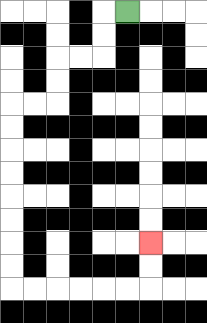{'start': '[5, 0]', 'end': '[6, 10]', 'path_directions': 'L,D,D,L,L,D,D,L,L,D,D,D,D,D,D,D,D,R,R,R,R,R,R,U,U', 'path_coordinates': '[[5, 0], [4, 0], [4, 1], [4, 2], [3, 2], [2, 2], [2, 3], [2, 4], [1, 4], [0, 4], [0, 5], [0, 6], [0, 7], [0, 8], [0, 9], [0, 10], [0, 11], [0, 12], [1, 12], [2, 12], [3, 12], [4, 12], [5, 12], [6, 12], [6, 11], [6, 10]]'}